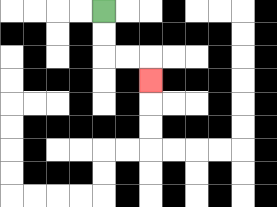{'start': '[4, 0]', 'end': '[6, 3]', 'path_directions': 'D,D,R,R,D', 'path_coordinates': '[[4, 0], [4, 1], [4, 2], [5, 2], [6, 2], [6, 3]]'}